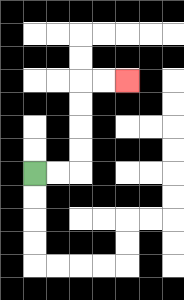{'start': '[1, 7]', 'end': '[5, 3]', 'path_directions': 'R,R,U,U,U,U,R,R', 'path_coordinates': '[[1, 7], [2, 7], [3, 7], [3, 6], [3, 5], [3, 4], [3, 3], [4, 3], [5, 3]]'}